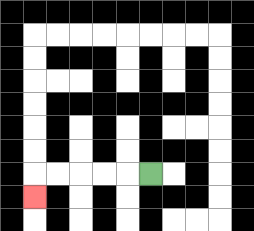{'start': '[6, 7]', 'end': '[1, 8]', 'path_directions': 'L,L,L,L,L,D', 'path_coordinates': '[[6, 7], [5, 7], [4, 7], [3, 7], [2, 7], [1, 7], [1, 8]]'}